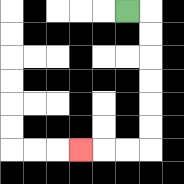{'start': '[5, 0]', 'end': '[3, 6]', 'path_directions': 'R,D,D,D,D,D,D,L,L,L', 'path_coordinates': '[[5, 0], [6, 0], [6, 1], [6, 2], [6, 3], [6, 4], [6, 5], [6, 6], [5, 6], [4, 6], [3, 6]]'}